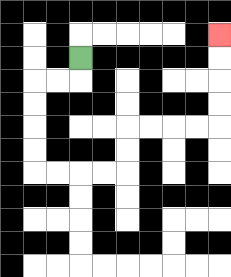{'start': '[3, 2]', 'end': '[9, 1]', 'path_directions': 'D,L,L,D,D,D,D,R,R,R,R,U,U,R,R,R,R,U,U,U,U', 'path_coordinates': '[[3, 2], [3, 3], [2, 3], [1, 3], [1, 4], [1, 5], [1, 6], [1, 7], [2, 7], [3, 7], [4, 7], [5, 7], [5, 6], [5, 5], [6, 5], [7, 5], [8, 5], [9, 5], [9, 4], [9, 3], [9, 2], [9, 1]]'}